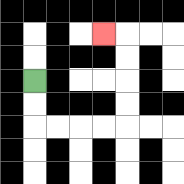{'start': '[1, 3]', 'end': '[4, 1]', 'path_directions': 'D,D,R,R,R,R,U,U,U,U,L', 'path_coordinates': '[[1, 3], [1, 4], [1, 5], [2, 5], [3, 5], [4, 5], [5, 5], [5, 4], [5, 3], [5, 2], [5, 1], [4, 1]]'}